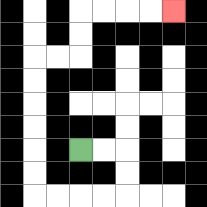{'start': '[3, 6]', 'end': '[7, 0]', 'path_directions': 'R,R,D,D,L,L,L,L,U,U,U,U,U,U,R,R,U,U,R,R,R,R', 'path_coordinates': '[[3, 6], [4, 6], [5, 6], [5, 7], [5, 8], [4, 8], [3, 8], [2, 8], [1, 8], [1, 7], [1, 6], [1, 5], [1, 4], [1, 3], [1, 2], [2, 2], [3, 2], [3, 1], [3, 0], [4, 0], [5, 0], [6, 0], [7, 0]]'}